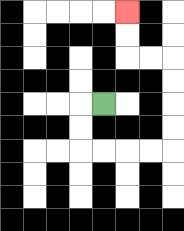{'start': '[4, 4]', 'end': '[5, 0]', 'path_directions': 'L,D,D,R,R,R,R,U,U,U,U,L,L,U,U', 'path_coordinates': '[[4, 4], [3, 4], [3, 5], [3, 6], [4, 6], [5, 6], [6, 6], [7, 6], [7, 5], [7, 4], [7, 3], [7, 2], [6, 2], [5, 2], [5, 1], [5, 0]]'}